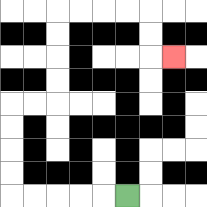{'start': '[5, 8]', 'end': '[7, 2]', 'path_directions': 'L,L,L,L,L,U,U,U,U,R,R,U,U,U,U,R,R,R,R,D,D,R', 'path_coordinates': '[[5, 8], [4, 8], [3, 8], [2, 8], [1, 8], [0, 8], [0, 7], [0, 6], [0, 5], [0, 4], [1, 4], [2, 4], [2, 3], [2, 2], [2, 1], [2, 0], [3, 0], [4, 0], [5, 0], [6, 0], [6, 1], [6, 2], [7, 2]]'}